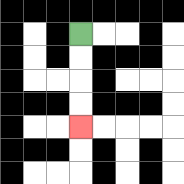{'start': '[3, 1]', 'end': '[3, 5]', 'path_directions': 'D,D,D,D', 'path_coordinates': '[[3, 1], [3, 2], [3, 3], [3, 4], [3, 5]]'}